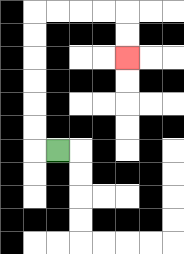{'start': '[2, 6]', 'end': '[5, 2]', 'path_directions': 'L,U,U,U,U,U,U,R,R,R,R,D,D', 'path_coordinates': '[[2, 6], [1, 6], [1, 5], [1, 4], [1, 3], [1, 2], [1, 1], [1, 0], [2, 0], [3, 0], [4, 0], [5, 0], [5, 1], [5, 2]]'}